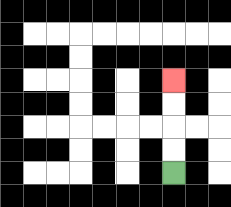{'start': '[7, 7]', 'end': '[7, 3]', 'path_directions': 'U,U,U,U', 'path_coordinates': '[[7, 7], [7, 6], [7, 5], [7, 4], [7, 3]]'}